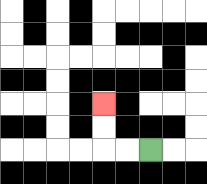{'start': '[6, 6]', 'end': '[4, 4]', 'path_directions': 'L,L,U,U', 'path_coordinates': '[[6, 6], [5, 6], [4, 6], [4, 5], [4, 4]]'}